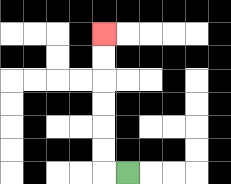{'start': '[5, 7]', 'end': '[4, 1]', 'path_directions': 'L,U,U,U,U,U,U', 'path_coordinates': '[[5, 7], [4, 7], [4, 6], [4, 5], [4, 4], [4, 3], [4, 2], [4, 1]]'}